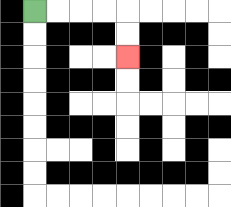{'start': '[1, 0]', 'end': '[5, 2]', 'path_directions': 'R,R,R,R,D,D', 'path_coordinates': '[[1, 0], [2, 0], [3, 0], [4, 0], [5, 0], [5, 1], [5, 2]]'}